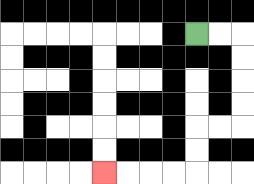{'start': '[8, 1]', 'end': '[4, 7]', 'path_directions': 'R,R,D,D,D,D,L,L,D,D,L,L,L,L', 'path_coordinates': '[[8, 1], [9, 1], [10, 1], [10, 2], [10, 3], [10, 4], [10, 5], [9, 5], [8, 5], [8, 6], [8, 7], [7, 7], [6, 7], [5, 7], [4, 7]]'}